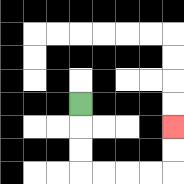{'start': '[3, 4]', 'end': '[7, 5]', 'path_directions': 'D,D,D,R,R,R,R,U,U', 'path_coordinates': '[[3, 4], [3, 5], [3, 6], [3, 7], [4, 7], [5, 7], [6, 7], [7, 7], [7, 6], [7, 5]]'}